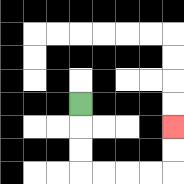{'start': '[3, 4]', 'end': '[7, 5]', 'path_directions': 'D,D,D,R,R,R,R,U,U', 'path_coordinates': '[[3, 4], [3, 5], [3, 6], [3, 7], [4, 7], [5, 7], [6, 7], [7, 7], [7, 6], [7, 5]]'}